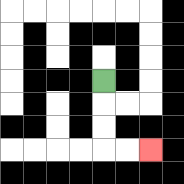{'start': '[4, 3]', 'end': '[6, 6]', 'path_directions': 'D,D,D,R,R', 'path_coordinates': '[[4, 3], [4, 4], [4, 5], [4, 6], [5, 6], [6, 6]]'}